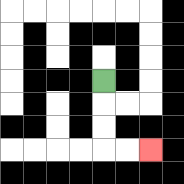{'start': '[4, 3]', 'end': '[6, 6]', 'path_directions': 'D,D,D,R,R', 'path_coordinates': '[[4, 3], [4, 4], [4, 5], [4, 6], [5, 6], [6, 6]]'}